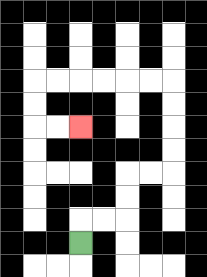{'start': '[3, 10]', 'end': '[3, 5]', 'path_directions': 'U,R,R,U,U,R,R,U,U,U,U,L,L,L,L,L,L,D,D,R,R', 'path_coordinates': '[[3, 10], [3, 9], [4, 9], [5, 9], [5, 8], [5, 7], [6, 7], [7, 7], [7, 6], [7, 5], [7, 4], [7, 3], [6, 3], [5, 3], [4, 3], [3, 3], [2, 3], [1, 3], [1, 4], [1, 5], [2, 5], [3, 5]]'}